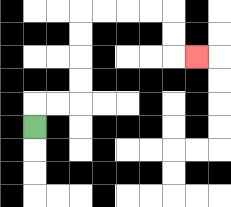{'start': '[1, 5]', 'end': '[8, 2]', 'path_directions': 'U,R,R,U,U,U,U,R,R,R,R,D,D,R', 'path_coordinates': '[[1, 5], [1, 4], [2, 4], [3, 4], [3, 3], [3, 2], [3, 1], [3, 0], [4, 0], [5, 0], [6, 0], [7, 0], [7, 1], [7, 2], [8, 2]]'}